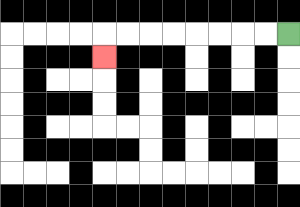{'start': '[12, 1]', 'end': '[4, 2]', 'path_directions': 'L,L,L,L,L,L,L,L,D', 'path_coordinates': '[[12, 1], [11, 1], [10, 1], [9, 1], [8, 1], [7, 1], [6, 1], [5, 1], [4, 1], [4, 2]]'}